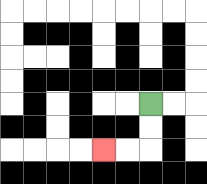{'start': '[6, 4]', 'end': '[4, 6]', 'path_directions': 'D,D,L,L', 'path_coordinates': '[[6, 4], [6, 5], [6, 6], [5, 6], [4, 6]]'}